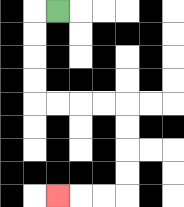{'start': '[2, 0]', 'end': '[2, 8]', 'path_directions': 'L,D,D,D,D,R,R,R,R,D,D,D,D,L,L,L', 'path_coordinates': '[[2, 0], [1, 0], [1, 1], [1, 2], [1, 3], [1, 4], [2, 4], [3, 4], [4, 4], [5, 4], [5, 5], [5, 6], [5, 7], [5, 8], [4, 8], [3, 8], [2, 8]]'}